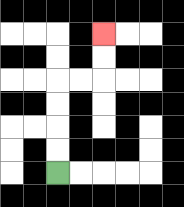{'start': '[2, 7]', 'end': '[4, 1]', 'path_directions': 'U,U,U,U,R,R,U,U', 'path_coordinates': '[[2, 7], [2, 6], [2, 5], [2, 4], [2, 3], [3, 3], [4, 3], [4, 2], [4, 1]]'}